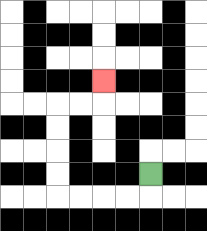{'start': '[6, 7]', 'end': '[4, 3]', 'path_directions': 'D,L,L,L,L,U,U,U,U,R,R,U', 'path_coordinates': '[[6, 7], [6, 8], [5, 8], [4, 8], [3, 8], [2, 8], [2, 7], [2, 6], [2, 5], [2, 4], [3, 4], [4, 4], [4, 3]]'}